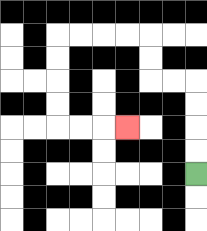{'start': '[8, 7]', 'end': '[5, 5]', 'path_directions': 'U,U,U,U,L,L,U,U,L,L,L,L,D,D,D,D,R,R,R', 'path_coordinates': '[[8, 7], [8, 6], [8, 5], [8, 4], [8, 3], [7, 3], [6, 3], [6, 2], [6, 1], [5, 1], [4, 1], [3, 1], [2, 1], [2, 2], [2, 3], [2, 4], [2, 5], [3, 5], [4, 5], [5, 5]]'}